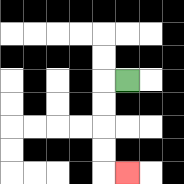{'start': '[5, 3]', 'end': '[5, 7]', 'path_directions': 'L,D,D,D,D,R', 'path_coordinates': '[[5, 3], [4, 3], [4, 4], [4, 5], [4, 6], [4, 7], [5, 7]]'}